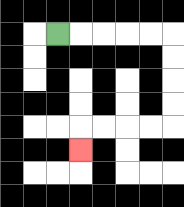{'start': '[2, 1]', 'end': '[3, 6]', 'path_directions': 'R,R,R,R,R,D,D,D,D,L,L,L,L,D', 'path_coordinates': '[[2, 1], [3, 1], [4, 1], [5, 1], [6, 1], [7, 1], [7, 2], [7, 3], [7, 4], [7, 5], [6, 5], [5, 5], [4, 5], [3, 5], [3, 6]]'}